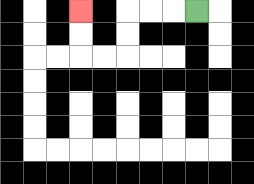{'start': '[8, 0]', 'end': '[3, 0]', 'path_directions': 'L,L,L,D,D,L,L,U,U', 'path_coordinates': '[[8, 0], [7, 0], [6, 0], [5, 0], [5, 1], [5, 2], [4, 2], [3, 2], [3, 1], [3, 0]]'}